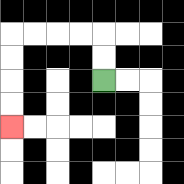{'start': '[4, 3]', 'end': '[0, 5]', 'path_directions': 'U,U,L,L,L,L,D,D,D,D', 'path_coordinates': '[[4, 3], [4, 2], [4, 1], [3, 1], [2, 1], [1, 1], [0, 1], [0, 2], [0, 3], [0, 4], [0, 5]]'}